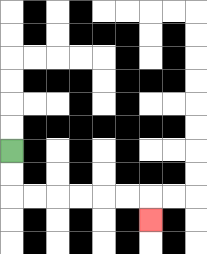{'start': '[0, 6]', 'end': '[6, 9]', 'path_directions': 'D,D,R,R,R,R,R,R,D', 'path_coordinates': '[[0, 6], [0, 7], [0, 8], [1, 8], [2, 8], [3, 8], [4, 8], [5, 8], [6, 8], [6, 9]]'}